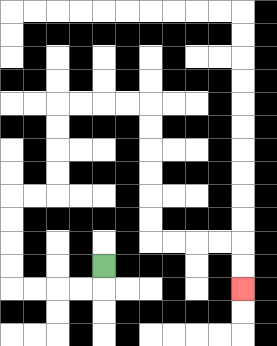{'start': '[4, 11]', 'end': '[10, 12]', 'path_directions': 'D,L,L,L,L,U,U,U,U,R,R,U,U,U,U,R,R,R,R,D,D,D,D,D,D,R,R,R,R,D,D', 'path_coordinates': '[[4, 11], [4, 12], [3, 12], [2, 12], [1, 12], [0, 12], [0, 11], [0, 10], [0, 9], [0, 8], [1, 8], [2, 8], [2, 7], [2, 6], [2, 5], [2, 4], [3, 4], [4, 4], [5, 4], [6, 4], [6, 5], [6, 6], [6, 7], [6, 8], [6, 9], [6, 10], [7, 10], [8, 10], [9, 10], [10, 10], [10, 11], [10, 12]]'}